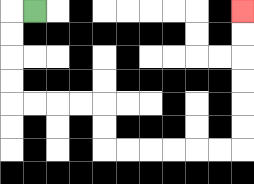{'start': '[1, 0]', 'end': '[10, 0]', 'path_directions': 'L,D,D,D,D,R,R,R,R,D,D,R,R,R,R,R,R,U,U,U,U,U,U', 'path_coordinates': '[[1, 0], [0, 0], [0, 1], [0, 2], [0, 3], [0, 4], [1, 4], [2, 4], [3, 4], [4, 4], [4, 5], [4, 6], [5, 6], [6, 6], [7, 6], [8, 6], [9, 6], [10, 6], [10, 5], [10, 4], [10, 3], [10, 2], [10, 1], [10, 0]]'}